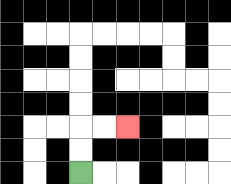{'start': '[3, 7]', 'end': '[5, 5]', 'path_directions': 'U,U,R,R', 'path_coordinates': '[[3, 7], [3, 6], [3, 5], [4, 5], [5, 5]]'}